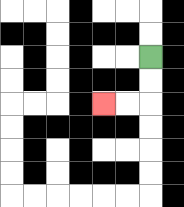{'start': '[6, 2]', 'end': '[4, 4]', 'path_directions': 'D,D,L,L', 'path_coordinates': '[[6, 2], [6, 3], [6, 4], [5, 4], [4, 4]]'}